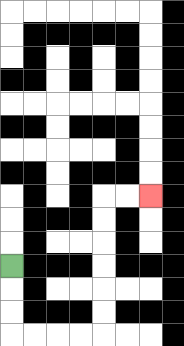{'start': '[0, 11]', 'end': '[6, 8]', 'path_directions': 'D,D,D,R,R,R,R,U,U,U,U,U,U,R,R', 'path_coordinates': '[[0, 11], [0, 12], [0, 13], [0, 14], [1, 14], [2, 14], [3, 14], [4, 14], [4, 13], [4, 12], [4, 11], [4, 10], [4, 9], [4, 8], [5, 8], [6, 8]]'}